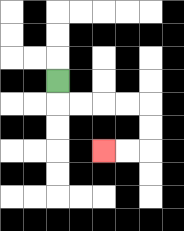{'start': '[2, 3]', 'end': '[4, 6]', 'path_directions': 'D,R,R,R,R,D,D,L,L', 'path_coordinates': '[[2, 3], [2, 4], [3, 4], [4, 4], [5, 4], [6, 4], [6, 5], [6, 6], [5, 6], [4, 6]]'}